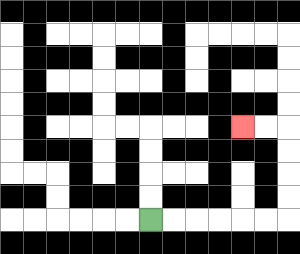{'start': '[6, 9]', 'end': '[10, 5]', 'path_directions': 'R,R,R,R,R,R,U,U,U,U,L,L', 'path_coordinates': '[[6, 9], [7, 9], [8, 9], [9, 9], [10, 9], [11, 9], [12, 9], [12, 8], [12, 7], [12, 6], [12, 5], [11, 5], [10, 5]]'}